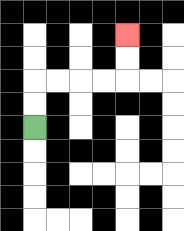{'start': '[1, 5]', 'end': '[5, 1]', 'path_directions': 'U,U,R,R,R,R,U,U', 'path_coordinates': '[[1, 5], [1, 4], [1, 3], [2, 3], [3, 3], [4, 3], [5, 3], [5, 2], [5, 1]]'}